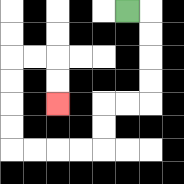{'start': '[5, 0]', 'end': '[2, 4]', 'path_directions': 'R,D,D,D,D,L,L,D,D,L,L,L,L,U,U,U,U,R,R,D,D', 'path_coordinates': '[[5, 0], [6, 0], [6, 1], [6, 2], [6, 3], [6, 4], [5, 4], [4, 4], [4, 5], [4, 6], [3, 6], [2, 6], [1, 6], [0, 6], [0, 5], [0, 4], [0, 3], [0, 2], [1, 2], [2, 2], [2, 3], [2, 4]]'}